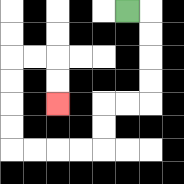{'start': '[5, 0]', 'end': '[2, 4]', 'path_directions': 'R,D,D,D,D,L,L,D,D,L,L,L,L,U,U,U,U,R,R,D,D', 'path_coordinates': '[[5, 0], [6, 0], [6, 1], [6, 2], [6, 3], [6, 4], [5, 4], [4, 4], [4, 5], [4, 6], [3, 6], [2, 6], [1, 6], [0, 6], [0, 5], [0, 4], [0, 3], [0, 2], [1, 2], [2, 2], [2, 3], [2, 4]]'}